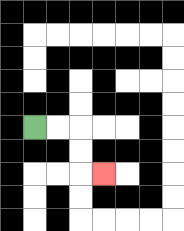{'start': '[1, 5]', 'end': '[4, 7]', 'path_directions': 'R,R,D,D,R', 'path_coordinates': '[[1, 5], [2, 5], [3, 5], [3, 6], [3, 7], [4, 7]]'}